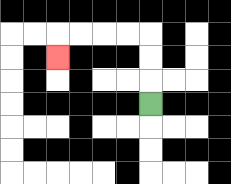{'start': '[6, 4]', 'end': '[2, 2]', 'path_directions': 'U,U,U,L,L,L,L,D', 'path_coordinates': '[[6, 4], [6, 3], [6, 2], [6, 1], [5, 1], [4, 1], [3, 1], [2, 1], [2, 2]]'}